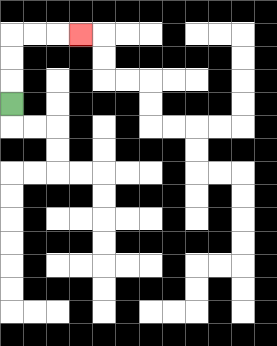{'start': '[0, 4]', 'end': '[3, 1]', 'path_directions': 'U,U,U,R,R,R', 'path_coordinates': '[[0, 4], [0, 3], [0, 2], [0, 1], [1, 1], [2, 1], [3, 1]]'}